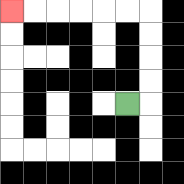{'start': '[5, 4]', 'end': '[0, 0]', 'path_directions': 'R,U,U,U,U,L,L,L,L,L,L', 'path_coordinates': '[[5, 4], [6, 4], [6, 3], [6, 2], [6, 1], [6, 0], [5, 0], [4, 0], [3, 0], [2, 0], [1, 0], [0, 0]]'}